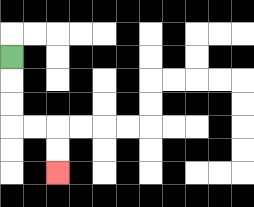{'start': '[0, 2]', 'end': '[2, 7]', 'path_directions': 'D,D,D,R,R,D,D', 'path_coordinates': '[[0, 2], [0, 3], [0, 4], [0, 5], [1, 5], [2, 5], [2, 6], [2, 7]]'}